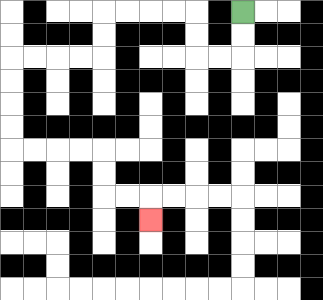{'start': '[10, 0]', 'end': '[6, 9]', 'path_directions': 'D,D,L,L,U,U,L,L,L,L,D,D,L,L,L,L,D,D,D,D,R,R,R,R,D,D,R,R,D', 'path_coordinates': '[[10, 0], [10, 1], [10, 2], [9, 2], [8, 2], [8, 1], [8, 0], [7, 0], [6, 0], [5, 0], [4, 0], [4, 1], [4, 2], [3, 2], [2, 2], [1, 2], [0, 2], [0, 3], [0, 4], [0, 5], [0, 6], [1, 6], [2, 6], [3, 6], [4, 6], [4, 7], [4, 8], [5, 8], [6, 8], [6, 9]]'}